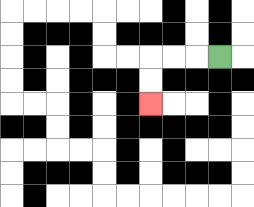{'start': '[9, 2]', 'end': '[6, 4]', 'path_directions': 'L,L,L,D,D', 'path_coordinates': '[[9, 2], [8, 2], [7, 2], [6, 2], [6, 3], [6, 4]]'}